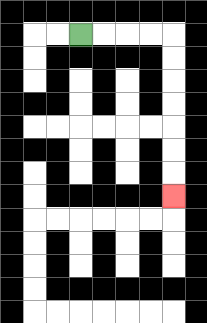{'start': '[3, 1]', 'end': '[7, 8]', 'path_directions': 'R,R,R,R,D,D,D,D,D,D,D', 'path_coordinates': '[[3, 1], [4, 1], [5, 1], [6, 1], [7, 1], [7, 2], [7, 3], [7, 4], [7, 5], [7, 6], [7, 7], [7, 8]]'}